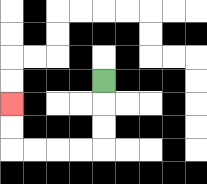{'start': '[4, 3]', 'end': '[0, 4]', 'path_directions': 'D,D,D,L,L,L,L,U,U', 'path_coordinates': '[[4, 3], [4, 4], [4, 5], [4, 6], [3, 6], [2, 6], [1, 6], [0, 6], [0, 5], [0, 4]]'}